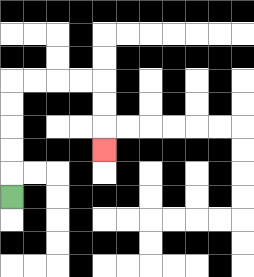{'start': '[0, 8]', 'end': '[4, 6]', 'path_directions': 'U,U,U,U,U,R,R,R,R,D,D,D', 'path_coordinates': '[[0, 8], [0, 7], [0, 6], [0, 5], [0, 4], [0, 3], [1, 3], [2, 3], [3, 3], [4, 3], [4, 4], [4, 5], [4, 6]]'}